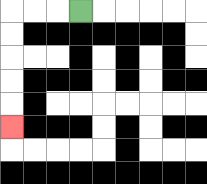{'start': '[3, 0]', 'end': '[0, 5]', 'path_directions': 'L,L,L,D,D,D,D,D', 'path_coordinates': '[[3, 0], [2, 0], [1, 0], [0, 0], [0, 1], [0, 2], [0, 3], [0, 4], [0, 5]]'}